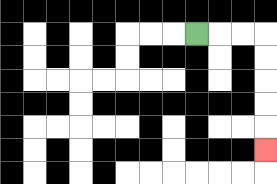{'start': '[8, 1]', 'end': '[11, 6]', 'path_directions': 'R,R,R,D,D,D,D,D', 'path_coordinates': '[[8, 1], [9, 1], [10, 1], [11, 1], [11, 2], [11, 3], [11, 4], [11, 5], [11, 6]]'}